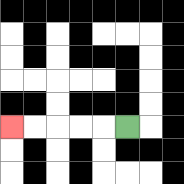{'start': '[5, 5]', 'end': '[0, 5]', 'path_directions': 'L,L,L,L,L', 'path_coordinates': '[[5, 5], [4, 5], [3, 5], [2, 5], [1, 5], [0, 5]]'}